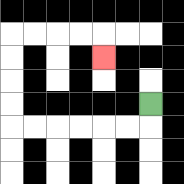{'start': '[6, 4]', 'end': '[4, 2]', 'path_directions': 'D,L,L,L,L,L,L,U,U,U,U,R,R,R,R,D', 'path_coordinates': '[[6, 4], [6, 5], [5, 5], [4, 5], [3, 5], [2, 5], [1, 5], [0, 5], [0, 4], [0, 3], [0, 2], [0, 1], [1, 1], [2, 1], [3, 1], [4, 1], [4, 2]]'}